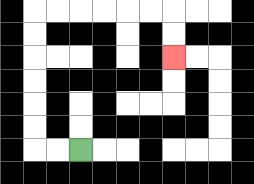{'start': '[3, 6]', 'end': '[7, 2]', 'path_directions': 'L,L,U,U,U,U,U,U,R,R,R,R,R,R,D,D', 'path_coordinates': '[[3, 6], [2, 6], [1, 6], [1, 5], [1, 4], [1, 3], [1, 2], [1, 1], [1, 0], [2, 0], [3, 0], [4, 0], [5, 0], [6, 0], [7, 0], [7, 1], [7, 2]]'}